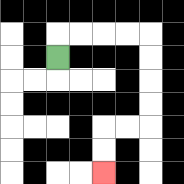{'start': '[2, 2]', 'end': '[4, 7]', 'path_directions': 'U,R,R,R,R,D,D,D,D,L,L,D,D', 'path_coordinates': '[[2, 2], [2, 1], [3, 1], [4, 1], [5, 1], [6, 1], [6, 2], [6, 3], [6, 4], [6, 5], [5, 5], [4, 5], [4, 6], [4, 7]]'}